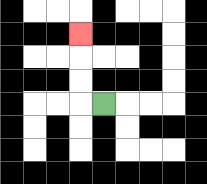{'start': '[4, 4]', 'end': '[3, 1]', 'path_directions': 'L,U,U,U', 'path_coordinates': '[[4, 4], [3, 4], [3, 3], [3, 2], [3, 1]]'}